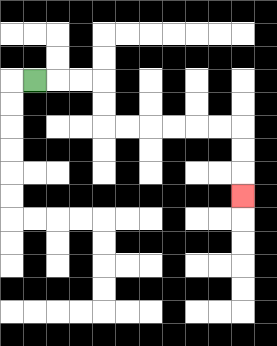{'start': '[1, 3]', 'end': '[10, 8]', 'path_directions': 'R,R,R,D,D,R,R,R,R,R,R,D,D,D', 'path_coordinates': '[[1, 3], [2, 3], [3, 3], [4, 3], [4, 4], [4, 5], [5, 5], [6, 5], [7, 5], [8, 5], [9, 5], [10, 5], [10, 6], [10, 7], [10, 8]]'}